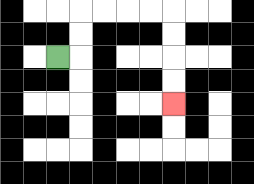{'start': '[2, 2]', 'end': '[7, 4]', 'path_directions': 'R,U,U,R,R,R,R,D,D,D,D', 'path_coordinates': '[[2, 2], [3, 2], [3, 1], [3, 0], [4, 0], [5, 0], [6, 0], [7, 0], [7, 1], [7, 2], [7, 3], [7, 4]]'}